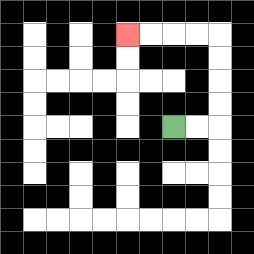{'start': '[7, 5]', 'end': '[5, 1]', 'path_directions': 'R,R,U,U,U,U,L,L,L,L', 'path_coordinates': '[[7, 5], [8, 5], [9, 5], [9, 4], [9, 3], [9, 2], [9, 1], [8, 1], [7, 1], [6, 1], [5, 1]]'}